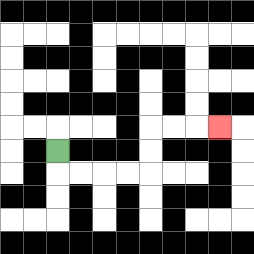{'start': '[2, 6]', 'end': '[9, 5]', 'path_directions': 'D,R,R,R,R,U,U,R,R,R', 'path_coordinates': '[[2, 6], [2, 7], [3, 7], [4, 7], [5, 7], [6, 7], [6, 6], [6, 5], [7, 5], [8, 5], [9, 5]]'}